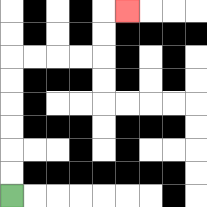{'start': '[0, 8]', 'end': '[5, 0]', 'path_directions': 'U,U,U,U,U,U,R,R,R,R,U,U,R', 'path_coordinates': '[[0, 8], [0, 7], [0, 6], [0, 5], [0, 4], [0, 3], [0, 2], [1, 2], [2, 2], [3, 2], [4, 2], [4, 1], [4, 0], [5, 0]]'}